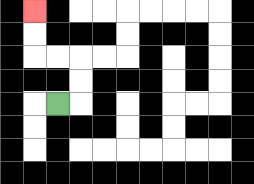{'start': '[2, 4]', 'end': '[1, 0]', 'path_directions': 'R,U,U,L,L,U,U', 'path_coordinates': '[[2, 4], [3, 4], [3, 3], [3, 2], [2, 2], [1, 2], [1, 1], [1, 0]]'}